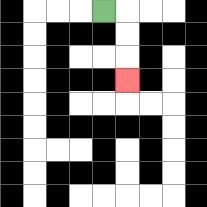{'start': '[4, 0]', 'end': '[5, 3]', 'path_directions': 'R,D,D,D', 'path_coordinates': '[[4, 0], [5, 0], [5, 1], [5, 2], [5, 3]]'}